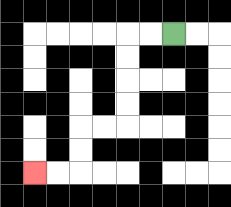{'start': '[7, 1]', 'end': '[1, 7]', 'path_directions': 'L,L,D,D,D,D,L,L,D,D,L,L', 'path_coordinates': '[[7, 1], [6, 1], [5, 1], [5, 2], [5, 3], [5, 4], [5, 5], [4, 5], [3, 5], [3, 6], [3, 7], [2, 7], [1, 7]]'}